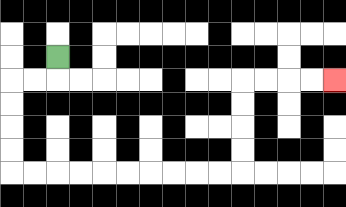{'start': '[2, 2]', 'end': '[14, 3]', 'path_directions': 'D,L,L,D,D,D,D,R,R,R,R,R,R,R,R,R,R,U,U,U,U,R,R,R,R', 'path_coordinates': '[[2, 2], [2, 3], [1, 3], [0, 3], [0, 4], [0, 5], [0, 6], [0, 7], [1, 7], [2, 7], [3, 7], [4, 7], [5, 7], [6, 7], [7, 7], [8, 7], [9, 7], [10, 7], [10, 6], [10, 5], [10, 4], [10, 3], [11, 3], [12, 3], [13, 3], [14, 3]]'}